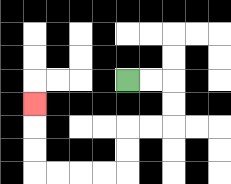{'start': '[5, 3]', 'end': '[1, 4]', 'path_directions': 'R,R,D,D,L,L,D,D,L,L,L,L,U,U,U', 'path_coordinates': '[[5, 3], [6, 3], [7, 3], [7, 4], [7, 5], [6, 5], [5, 5], [5, 6], [5, 7], [4, 7], [3, 7], [2, 7], [1, 7], [1, 6], [1, 5], [1, 4]]'}